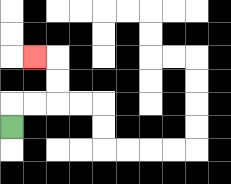{'start': '[0, 5]', 'end': '[1, 2]', 'path_directions': 'U,R,R,U,U,L', 'path_coordinates': '[[0, 5], [0, 4], [1, 4], [2, 4], [2, 3], [2, 2], [1, 2]]'}